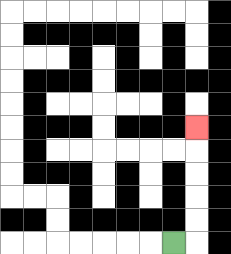{'start': '[7, 10]', 'end': '[8, 5]', 'path_directions': 'R,U,U,U,U,U', 'path_coordinates': '[[7, 10], [8, 10], [8, 9], [8, 8], [8, 7], [8, 6], [8, 5]]'}